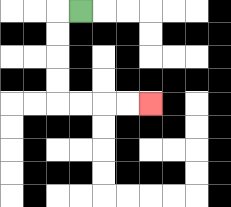{'start': '[3, 0]', 'end': '[6, 4]', 'path_directions': 'L,D,D,D,D,R,R,R,R', 'path_coordinates': '[[3, 0], [2, 0], [2, 1], [2, 2], [2, 3], [2, 4], [3, 4], [4, 4], [5, 4], [6, 4]]'}